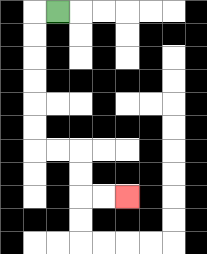{'start': '[2, 0]', 'end': '[5, 8]', 'path_directions': 'L,D,D,D,D,D,D,R,R,D,D,R,R', 'path_coordinates': '[[2, 0], [1, 0], [1, 1], [1, 2], [1, 3], [1, 4], [1, 5], [1, 6], [2, 6], [3, 6], [3, 7], [3, 8], [4, 8], [5, 8]]'}